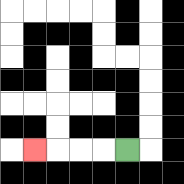{'start': '[5, 6]', 'end': '[1, 6]', 'path_directions': 'L,L,L,L', 'path_coordinates': '[[5, 6], [4, 6], [3, 6], [2, 6], [1, 6]]'}